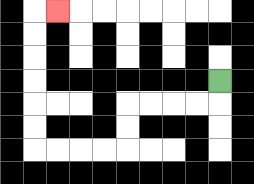{'start': '[9, 3]', 'end': '[2, 0]', 'path_directions': 'D,L,L,L,L,D,D,L,L,L,L,U,U,U,U,U,U,R', 'path_coordinates': '[[9, 3], [9, 4], [8, 4], [7, 4], [6, 4], [5, 4], [5, 5], [5, 6], [4, 6], [3, 6], [2, 6], [1, 6], [1, 5], [1, 4], [1, 3], [1, 2], [1, 1], [1, 0], [2, 0]]'}